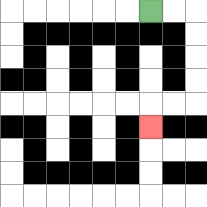{'start': '[6, 0]', 'end': '[6, 5]', 'path_directions': 'R,R,D,D,D,D,L,L,D', 'path_coordinates': '[[6, 0], [7, 0], [8, 0], [8, 1], [8, 2], [8, 3], [8, 4], [7, 4], [6, 4], [6, 5]]'}